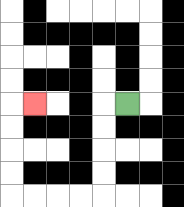{'start': '[5, 4]', 'end': '[1, 4]', 'path_directions': 'L,D,D,D,D,L,L,L,L,U,U,U,U,R', 'path_coordinates': '[[5, 4], [4, 4], [4, 5], [4, 6], [4, 7], [4, 8], [3, 8], [2, 8], [1, 8], [0, 8], [0, 7], [0, 6], [0, 5], [0, 4], [1, 4]]'}